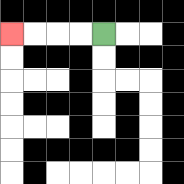{'start': '[4, 1]', 'end': '[0, 1]', 'path_directions': 'L,L,L,L', 'path_coordinates': '[[4, 1], [3, 1], [2, 1], [1, 1], [0, 1]]'}